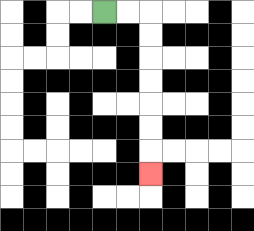{'start': '[4, 0]', 'end': '[6, 7]', 'path_directions': 'R,R,D,D,D,D,D,D,D', 'path_coordinates': '[[4, 0], [5, 0], [6, 0], [6, 1], [6, 2], [6, 3], [6, 4], [6, 5], [6, 6], [6, 7]]'}